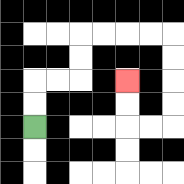{'start': '[1, 5]', 'end': '[5, 3]', 'path_directions': 'U,U,R,R,U,U,R,R,R,R,D,D,D,D,L,L,U,U', 'path_coordinates': '[[1, 5], [1, 4], [1, 3], [2, 3], [3, 3], [3, 2], [3, 1], [4, 1], [5, 1], [6, 1], [7, 1], [7, 2], [7, 3], [7, 4], [7, 5], [6, 5], [5, 5], [5, 4], [5, 3]]'}